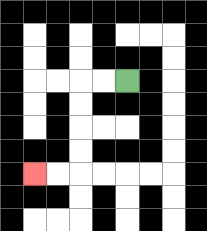{'start': '[5, 3]', 'end': '[1, 7]', 'path_directions': 'L,L,D,D,D,D,L,L', 'path_coordinates': '[[5, 3], [4, 3], [3, 3], [3, 4], [3, 5], [3, 6], [3, 7], [2, 7], [1, 7]]'}